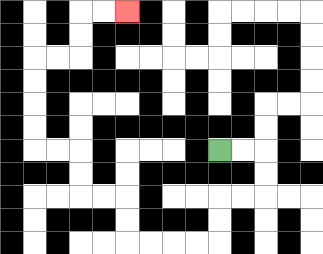{'start': '[9, 6]', 'end': '[5, 0]', 'path_directions': 'R,R,D,D,L,L,D,D,L,L,L,L,U,U,L,L,U,U,L,L,U,U,U,U,R,R,U,U,R,R', 'path_coordinates': '[[9, 6], [10, 6], [11, 6], [11, 7], [11, 8], [10, 8], [9, 8], [9, 9], [9, 10], [8, 10], [7, 10], [6, 10], [5, 10], [5, 9], [5, 8], [4, 8], [3, 8], [3, 7], [3, 6], [2, 6], [1, 6], [1, 5], [1, 4], [1, 3], [1, 2], [2, 2], [3, 2], [3, 1], [3, 0], [4, 0], [5, 0]]'}